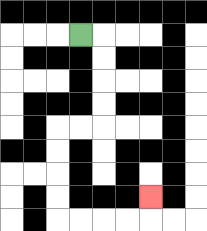{'start': '[3, 1]', 'end': '[6, 8]', 'path_directions': 'R,D,D,D,D,L,L,D,D,D,D,R,R,R,R,U', 'path_coordinates': '[[3, 1], [4, 1], [4, 2], [4, 3], [4, 4], [4, 5], [3, 5], [2, 5], [2, 6], [2, 7], [2, 8], [2, 9], [3, 9], [4, 9], [5, 9], [6, 9], [6, 8]]'}